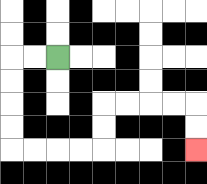{'start': '[2, 2]', 'end': '[8, 6]', 'path_directions': 'L,L,D,D,D,D,R,R,R,R,U,U,R,R,R,R,D,D', 'path_coordinates': '[[2, 2], [1, 2], [0, 2], [0, 3], [0, 4], [0, 5], [0, 6], [1, 6], [2, 6], [3, 6], [4, 6], [4, 5], [4, 4], [5, 4], [6, 4], [7, 4], [8, 4], [8, 5], [8, 6]]'}